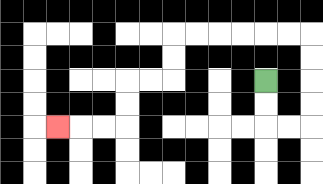{'start': '[11, 3]', 'end': '[2, 5]', 'path_directions': 'D,D,R,R,U,U,U,U,L,L,L,L,L,L,D,D,L,L,D,D,L,L,L', 'path_coordinates': '[[11, 3], [11, 4], [11, 5], [12, 5], [13, 5], [13, 4], [13, 3], [13, 2], [13, 1], [12, 1], [11, 1], [10, 1], [9, 1], [8, 1], [7, 1], [7, 2], [7, 3], [6, 3], [5, 3], [5, 4], [5, 5], [4, 5], [3, 5], [2, 5]]'}